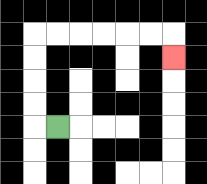{'start': '[2, 5]', 'end': '[7, 2]', 'path_directions': 'L,U,U,U,U,R,R,R,R,R,R,D', 'path_coordinates': '[[2, 5], [1, 5], [1, 4], [1, 3], [1, 2], [1, 1], [2, 1], [3, 1], [4, 1], [5, 1], [6, 1], [7, 1], [7, 2]]'}